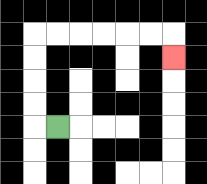{'start': '[2, 5]', 'end': '[7, 2]', 'path_directions': 'L,U,U,U,U,R,R,R,R,R,R,D', 'path_coordinates': '[[2, 5], [1, 5], [1, 4], [1, 3], [1, 2], [1, 1], [2, 1], [3, 1], [4, 1], [5, 1], [6, 1], [7, 1], [7, 2]]'}